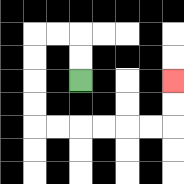{'start': '[3, 3]', 'end': '[7, 3]', 'path_directions': 'U,U,L,L,D,D,D,D,R,R,R,R,R,R,U,U', 'path_coordinates': '[[3, 3], [3, 2], [3, 1], [2, 1], [1, 1], [1, 2], [1, 3], [1, 4], [1, 5], [2, 5], [3, 5], [4, 5], [5, 5], [6, 5], [7, 5], [7, 4], [7, 3]]'}